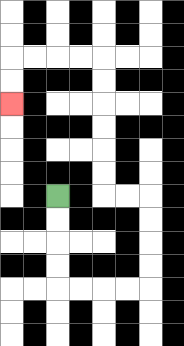{'start': '[2, 8]', 'end': '[0, 4]', 'path_directions': 'D,D,D,D,R,R,R,R,U,U,U,U,L,L,U,U,U,U,U,U,L,L,L,L,D,D', 'path_coordinates': '[[2, 8], [2, 9], [2, 10], [2, 11], [2, 12], [3, 12], [4, 12], [5, 12], [6, 12], [6, 11], [6, 10], [6, 9], [6, 8], [5, 8], [4, 8], [4, 7], [4, 6], [4, 5], [4, 4], [4, 3], [4, 2], [3, 2], [2, 2], [1, 2], [0, 2], [0, 3], [0, 4]]'}